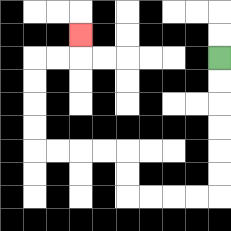{'start': '[9, 2]', 'end': '[3, 1]', 'path_directions': 'D,D,D,D,D,D,L,L,L,L,U,U,L,L,L,L,U,U,U,U,R,R,U', 'path_coordinates': '[[9, 2], [9, 3], [9, 4], [9, 5], [9, 6], [9, 7], [9, 8], [8, 8], [7, 8], [6, 8], [5, 8], [5, 7], [5, 6], [4, 6], [3, 6], [2, 6], [1, 6], [1, 5], [1, 4], [1, 3], [1, 2], [2, 2], [3, 2], [3, 1]]'}